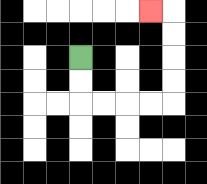{'start': '[3, 2]', 'end': '[6, 0]', 'path_directions': 'D,D,R,R,R,R,U,U,U,U,L', 'path_coordinates': '[[3, 2], [3, 3], [3, 4], [4, 4], [5, 4], [6, 4], [7, 4], [7, 3], [7, 2], [7, 1], [7, 0], [6, 0]]'}